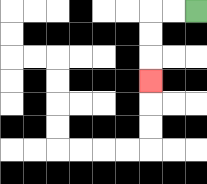{'start': '[8, 0]', 'end': '[6, 3]', 'path_directions': 'L,L,D,D,D', 'path_coordinates': '[[8, 0], [7, 0], [6, 0], [6, 1], [6, 2], [6, 3]]'}